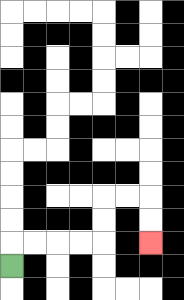{'start': '[0, 11]', 'end': '[6, 10]', 'path_directions': 'U,R,R,R,R,U,U,R,R,D,D', 'path_coordinates': '[[0, 11], [0, 10], [1, 10], [2, 10], [3, 10], [4, 10], [4, 9], [4, 8], [5, 8], [6, 8], [6, 9], [6, 10]]'}